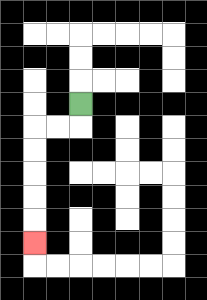{'start': '[3, 4]', 'end': '[1, 10]', 'path_directions': 'D,L,L,D,D,D,D,D', 'path_coordinates': '[[3, 4], [3, 5], [2, 5], [1, 5], [1, 6], [1, 7], [1, 8], [1, 9], [1, 10]]'}